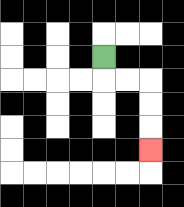{'start': '[4, 2]', 'end': '[6, 6]', 'path_directions': 'D,R,R,D,D,D', 'path_coordinates': '[[4, 2], [4, 3], [5, 3], [6, 3], [6, 4], [6, 5], [6, 6]]'}